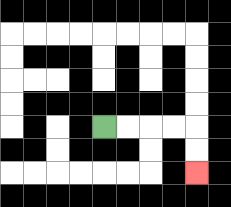{'start': '[4, 5]', 'end': '[8, 7]', 'path_directions': 'R,R,R,R,D,D', 'path_coordinates': '[[4, 5], [5, 5], [6, 5], [7, 5], [8, 5], [8, 6], [8, 7]]'}